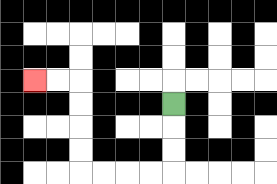{'start': '[7, 4]', 'end': '[1, 3]', 'path_directions': 'D,D,D,L,L,L,L,U,U,U,U,L,L', 'path_coordinates': '[[7, 4], [7, 5], [7, 6], [7, 7], [6, 7], [5, 7], [4, 7], [3, 7], [3, 6], [3, 5], [3, 4], [3, 3], [2, 3], [1, 3]]'}